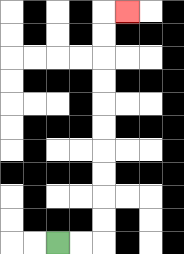{'start': '[2, 10]', 'end': '[5, 0]', 'path_directions': 'R,R,U,U,U,U,U,U,U,U,U,U,R', 'path_coordinates': '[[2, 10], [3, 10], [4, 10], [4, 9], [4, 8], [4, 7], [4, 6], [4, 5], [4, 4], [4, 3], [4, 2], [4, 1], [4, 0], [5, 0]]'}